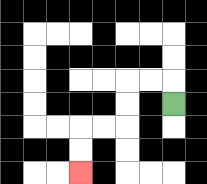{'start': '[7, 4]', 'end': '[3, 7]', 'path_directions': 'U,L,L,D,D,L,L,D,D', 'path_coordinates': '[[7, 4], [7, 3], [6, 3], [5, 3], [5, 4], [5, 5], [4, 5], [3, 5], [3, 6], [3, 7]]'}